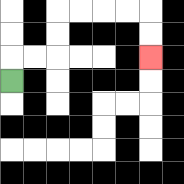{'start': '[0, 3]', 'end': '[6, 2]', 'path_directions': 'U,R,R,U,U,R,R,R,R,D,D', 'path_coordinates': '[[0, 3], [0, 2], [1, 2], [2, 2], [2, 1], [2, 0], [3, 0], [4, 0], [5, 0], [6, 0], [6, 1], [6, 2]]'}